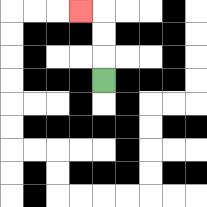{'start': '[4, 3]', 'end': '[3, 0]', 'path_directions': 'U,U,U,L', 'path_coordinates': '[[4, 3], [4, 2], [4, 1], [4, 0], [3, 0]]'}